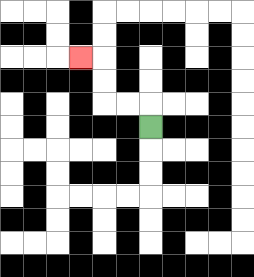{'start': '[6, 5]', 'end': '[3, 2]', 'path_directions': 'U,L,L,U,U,L', 'path_coordinates': '[[6, 5], [6, 4], [5, 4], [4, 4], [4, 3], [4, 2], [3, 2]]'}